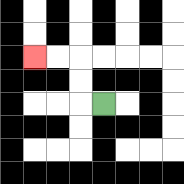{'start': '[4, 4]', 'end': '[1, 2]', 'path_directions': 'L,U,U,L,L', 'path_coordinates': '[[4, 4], [3, 4], [3, 3], [3, 2], [2, 2], [1, 2]]'}